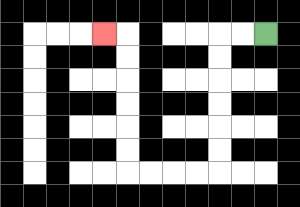{'start': '[11, 1]', 'end': '[4, 1]', 'path_directions': 'L,L,D,D,D,D,D,D,L,L,L,L,U,U,U,U,U,U,L', 'path_coordinates': '[[11, 1], [10, 1], [9, 1], [9, 2], [9, 3], [9, 4], [9, 5], [9, 6], [9, 7], [8, 7], [7, 7], [6, 7], [5, 7], [5, 6], [5, 5], [5, 4], [5, 3], [5, 2], [5, 1], [4, 1]]'}